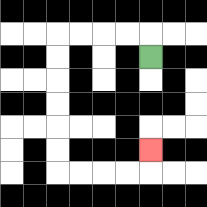{'start': '[6, 2]', 'end': '[6, 6]', 'path_directions': 'U,L,L,L,L,D,D,D,D,D,D,R,R,R,R,U', 'path_coordinates': '[[6, 2], [6, 1], [5, 1], [4, 1], [3, 1], [2, 1], [2, 2], [2, 3], [2, 4], [2, 5], [2, 6], [2, 7], [3, 7], [4, 7], [5, 7], [6, 7], [6, 6]]'}